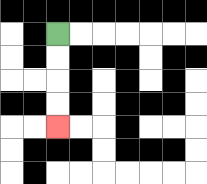{'start': '[2, 1]', 'end': '[2, 5]', 'path_directions': 'D,D,D,D', 'path_coordinates': '[[2, 1], [2, 2], [2, 3], [2, 4], [2, 5]]'}